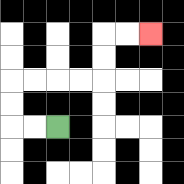{'start': '[2, 5]', 'end': '[6, 1]', 'path_directions': 'L,L,U,U,R,R,R,R,U,U,R,R', 'path_coordinates': '[[2, 5], [1, 5], [0, 5], [0, 4], [0, 3], [1, 3], [2, 3], [3, 3], [4, 3], [4, 2], [4, 1], [5, 1], [6, 1]]'}